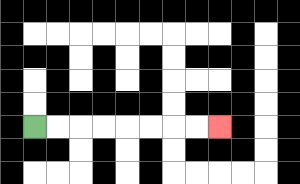{'start': '[1, 5]', 'end': '[9, 5]', 'path_directions': 'R,R,R,R,R,R,R,R', 'path_coordinates': '[[1, 5], [2, 5], [3, 5], [4, 5], [5, 5], [6, 5], [7, 5], [8, 5], [9, 5]]'}